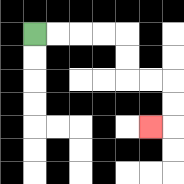{'start': '[1, 1]', 'end': '[6, 5]', 'path_directions': 'R,R,R,R,D,D,R,R,D,D,L', 'path_coordinates': '[[1, 1], [2, 1], [3, 1], [4, 1], [5, 1], [5, 2], [5, 3], [6, 3], [7, 3], [7, 4], [7, 5], [6, 5]]'}